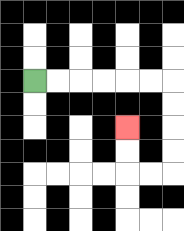{'start': '[1, 3]', 'end': '[5, 5]', 'path_directions': 'R,R,R,R,R,R,D,D,D,D,L,L,U,U', 'path_coordinates': '[[1, 3], [2, 3], [3, 3], [4, 3], [5, 3], [6, 3], [7, 3], [7, 4], [7, 5], [7, 6], [7, 7], [6, 7], [5, 7], [5, 6], [5, 5]]'}